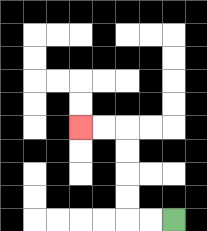{'start': '[7, 9]', 'end': '[3, 5]', 'path_directions': 'L,L,U,U,U,U,L,L', 'path_coordinates': '[[7, 9], [6, 9], [5, 9], [5, 8], [5, 7], [5, 6], [5, 5], [4, 5], [3, 5]]'}